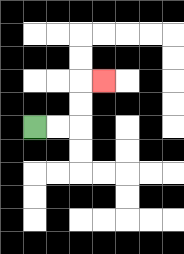{'start': '[1, 5]', 'end': '[4, 3]', 'path_directions': 'R,R,U,U,R', 'path_coordinates': '[[1, 5], [2, 5], [3, 5], [3, 4], [3, 3], [4, 3]]'}